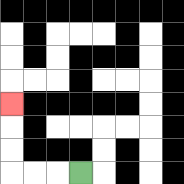{'start': '[3, 7]', 'end': '[0, 4]', 'path_directions': 'L,L,L,U,U,U', 'path_coordinates': '[[3, 7], [2, 7], [1, 7], [0, 7], [0, 6], [0, 5], [0, 4]]'}